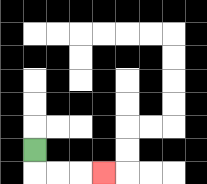{'start': '[1, 6]', 'end': '[4, 7]', 'path_directions': 'D,R,R,R', 'path_coordinates': '[[1, 6], [1, 7], [2, 7], [3, 7], [4, 7]]'}